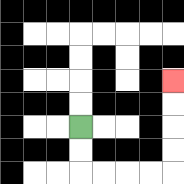{'start': '[3, 5]', 'end': '[7, 3]', 'path_directions': 'D,D,R,R,R,R,U,U,U,U', 'path_coordinates': '[[3, 5], [3, 6], [3, 7], [4, 7], [5, 7], [6, 7], [7, 7], [7, 6], [7, 5], [7, 4], [7, 3]]'}